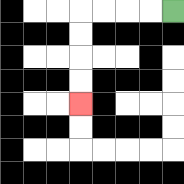{'start': '[7, 0]', 'end': '[3, 4]', 'path_directions': 'L,L,L,L,D,D,D,D', 'path_coordinates': '[[7, 0], [6, 0], [5, 0], [4, 0], [3, 0], [3, 1], [3, 2], [3, 3], [3, 4]]'}